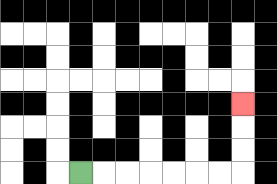{'start': '[3, 7]', 'end': '[10, 4]', 'path_directions': 'R,R,R,R,R,R,R,U,U,U', 'path_coordinates': '[[3, 7], [4, 7], [5, 7], [6, 7], [7, 7], [8, 7], [9, 7], [10, 7], [10, 6], [10, 5], [10, 4]]'}